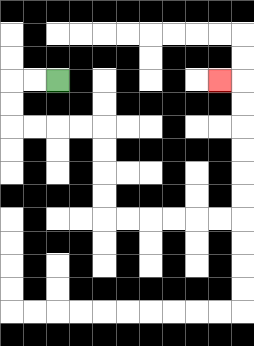{'start': '[2, 3]', 'end': '[9, 3]', 'path_directions': 'L,L,D,D,R,R,R,R,D,D,D,D,R,R,R,R,R,R,U,U,U,U,U,U,L', 'path_coordinates': '[[2, 3], [1, 3], [0, 3], [0, 4], [0, 5], [1, 5], [2, 5], [3, 5], [4, 5], [4, 6], [4, 7], [4, 8], [4, 9], [5, 9], [6, 9], [7, 9], [8, 9], [9, 9], [10, 9], [10, 8], [10, 7], [10, 6], [10, 5], [10, 4], [10, 3], [9, 3]]'}